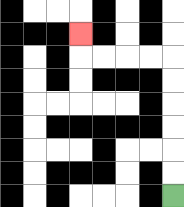{'start': '[7, 8]', 'end': '[3, 1]', 'path_directions': 'U,U,U,U,U,U,L,L,L,L,U', 'path_coordinates': '[[7, 8], [7, 7], [7, 6], [7, 5], [7, 4], [7, 3], [7, 2], [6, 2], [5, 2], [4, 2], [3, 2], [3, 1]]'}